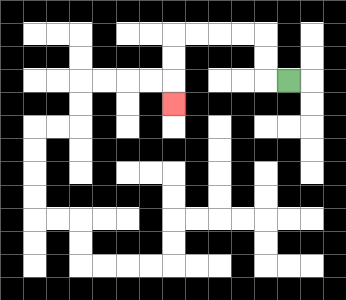{'start': '[12, 3]', 'end': '[7, 4]', 'path_directions': 'L,U,U,L,L,L,L,D,D,D', 'path_coordinates': '[[12, 3], [11, 3], [11, 2], [11, 1], [10, 1], [9, 1], [8, 1], [7, 1], [7, 2], [7, 3], [7, 4]]'}